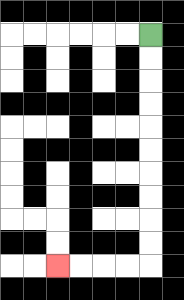{'start': '[6, 1]', 'end': '[2, 11]', 'path_directions': 'D,D,D,D,D,D,D,D,D,D,L,L,L,L', 'path_coordinates': '[[6, 1], [6, 2], [6, 3], [6, 4], [6, 5], [6, 6], [6, 7], [6, 8], [6, 9], [6, 10], [6, 11], [5, 11], [4, 11], [3, 11], [2, 11]]'}